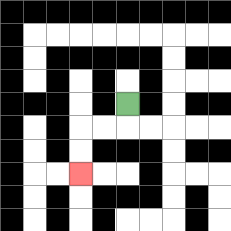{'start': '[5, 4]', 'end': '[3, 7]', 'path_directions': 'D,L,L,D,D', 'path_coordinates': '[[5, 4], [5, 5], [4, 5], [3, 5], [3, 6], [3, 7]]'}